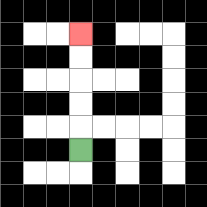{'start': '[3, 6]', 'end': '[3, 1]', 'path_directions': 'U,U,U,U,U', 'path_coordinates': '[[3, 6], [3, 5], [3, 4], [3, 3], [3, 2], [3, 1]]'}